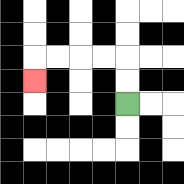{'start': '[5, 4]', 'end': '[1, 3]', 'path_directions': 'U,U,L,L,L,L,D', 'path_coordinates': '[[5, 4], [5, 3], [5, 2], [4, 2], [3, 2], [2, 2], [1, 2], [1, 3]]'}